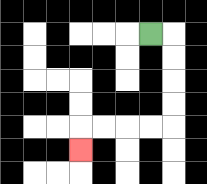{'start': '[6, 1]', 'end': '[3, 6]', 'path_directions': 'R,D,D,D,D,L,L,L,L,D', 'path_coordinates': '[[6, 1], [7, 1], [7, 2], [7, 3], [7, 4], [7, 5], [6, 5], [5, 5], [4, 5], [3, 5], [3, 6]]'}